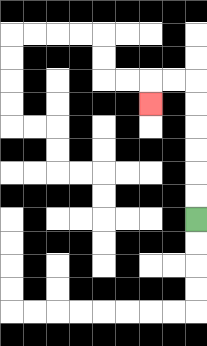{'start': '[8, 9]', 'end': '[6, 4]', 'path_directions': 'U,U,U,U,U,U,L,L,D', 'path_coordinates': '[[8, 9], [8, 8], [8, 7], [8, 6], [8, 5], [8, 4], [8, 3], [7, 3], [6, 3], [6, 4]]'}